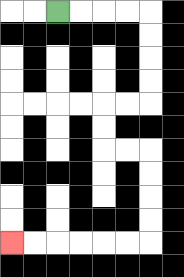{'start': '[2, 0]', 'end': '[0, 10]', 'path_directions': 'R,R,R,R,D,D,D,D,L,L,D,D,R,R,D,D,D,D,L,L,L,L,L,L', 'path_coordinates': '[[2, 0], [3, 0], [4, 0], [5, 0], [6, 0], [6, 1], [6, 2], [6, 3], [6, 4], [5, 4], [4, 4], [4, 5], [4, 6], [5, 6], [6, 6], [6, 7], [6, 8], [6, 9], [6, 10], [5, 10], [4, 10], [3, 10], [2, 10], [1, 10], [0, 10]]'}